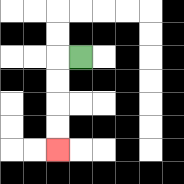{'start': '[3, 2]', 'end': '[2, 6]', 'path_directions': 'L,D,D,D,D', 'path_coordinates': '[[3, 2], [2, 2], [2, 3], [2, 4], [2, 5], [2, 6]]'}